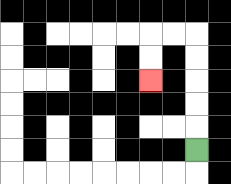{'start': '[8, 6]', 'end': '[6, 3]', 'path_directions': 'U,U,U,U,U,L,L,D,D', 'path_coordinates': '[[8, 6], [8, 5], [8, 4], [8, 3], [8, 2], [8, 1], [7, 1], [6, 1], [6, 2], [6, 3]]'}